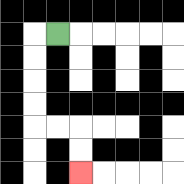{'start': '[2, 1]', 'end': '[3, 7]', 'path_directions': 'L,D,D,D,D,R,R,D,D', 'path_coordinates': '[[2, 1], [1, 1], [1, 2], [1, 3], [1, 4], [1, 5], [2, 5], [3, 5], [3, 6], [3, 7]]'}